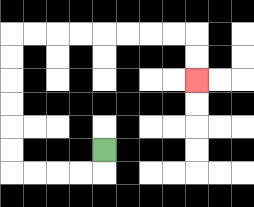{'start': '[4, 6]', 'end': '[8, 3]', 'path_directions': 'D,L,L,L,L,U,U,U,U,U,U,R,R,R,R,R,R,R,R,D,D', 'path_coordinates': '[[4, 6], [4, 7], [3, 7], [2, 7], [1, 7], [0, 7], [0, 6], [0, 5], [0, 4], [0, 3], [0, 2], [0, 1], [1, 1], [2, 1], [3, 1], [4, 1], [5, 1], [6, 1], [7, 1], [8, 1], [8, 2], [8, 3]]'}